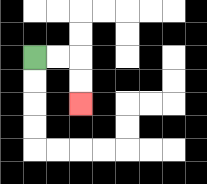{'start': '[1, 2]', 'end': '[3, 4]', 'path_directions': 'R,R,D,D', 'path_coordinates': '[[1, 2], [2, 2], [3, 2], [3, 3], [3, 4]]'}